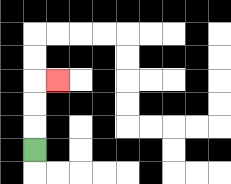{'start': '[1, 6]', 'end': '[2, 3]', 'path_directions': 'U,U,U,R', 'path_coordinates': '[[1, 6], [1, 5], [1, 4], [1, 3], [2, 3]]'}